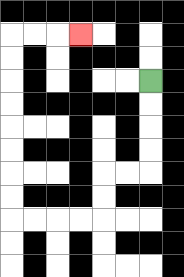{'start': '[6, 3]', 'end': '[3, 1]', 'path_directions': 'D,D,D,D,L,L,D,D,L,L,L,L,U,U,U,U,U,U,U,U,R,R,R', 'path_coordinates': '[[6, 3], [6, 4], [6, 5], [6, 6], [6, 7], [5, 7], [4, 7], [4, 8], [4, 9], [3, 9], [2, 9], [1, 9], [0, 9], [0, 8], [0, 7], [0, 6], [0, 5], [0, 4], [0, 3], [0, 2], [0, 1], [1, 1], [2, 1], [3, 1]]'}